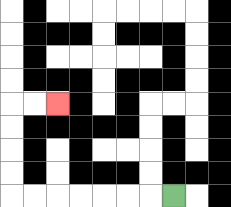{'start': '[7, 8]', 'end': '[2, 4]', 'path_directions': 'L,L,L,L,L,L,L,U,U,U,U,R,R', 'path_coordinates': '[[7, 8], [6, 8], [5, 8], [4, 8], [3, 8], [2, 8], [1, 8], [0, 8], [0, 7], [0, 6], [0, 5], [0, 4], [1, 4], [2, 4]]'}